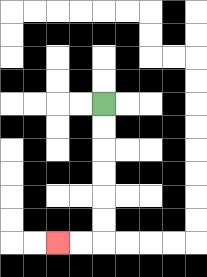{'start': '[4, 4]', 'end': '[2, 10]', 'path_directions': 'D,D,D,D,D,D,L,L', 'path_coordinates': '[[4, 4], [4, 5], [4, 6], [4, 7], [4, 8], [4, 9], [4, 10], [3, 10], [2, 10]]'}